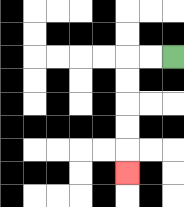{'start': '[7, 2]', 'end': '[5, 7]', 'path_directions': 'L,L,D,D,D,D,D', 'path_coordinates': '[[7, 2], [6, 2], [5, 2], [5, 3], [5, 4], [5, 5], [5, 6], [5, 7]]'}